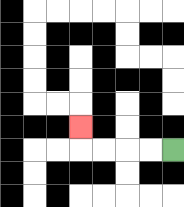{'start': '[7, 6]', 'end': '[3, 5]', 'path_directions': 'L,L,L,L,U', 'path_coordinates': '[[7, 6], [6, 6], [5, 6], [4, 6], [3, 6], [3, 5]]'}